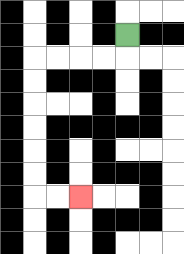{'start': '[5, 1]', 'end': '[3, 8]', 'path_directions': 'D,L,L,L,L,D,D,D,D,D,D,R,R', 'path_coordinates': '[[5, 1], [5, 2], [4, 2], [3, 2], [2, 2], [1, 2], [1, 3], [1, 4], [1, 5], [1, 6], [1, 7], [1, 8], [2, 8], [3, 8]]'}